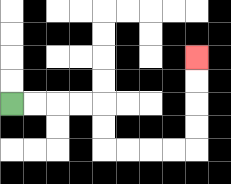{'start': '[0, 4]', 'end': '[8, 2]', 'path_directions': 'R,R,R,R,D,D,R,R,R,R,U,U,U,U', 'path_coordinates': '[[0, 4], [1, 4], [2, 4], [3, 4], [4, 4], [4, 5], [4, 6], [5, 6], [6, 6], [7, 6], [8, 6], [8, 5], [8, 4], [8, 3], [8, 2]]'}